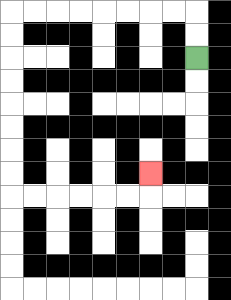{'start': '[8, 2]', 'end': '[6, 7]', 'path_directions': 'U,U,L,L,L,L,L,L,L,L,D,D,D,D,D,D,D,D,R,R,R,R,R,R,U', 'path_coordinates': '[[8, 2], [8, 1], [8, 0], [7, 0], [6, 0], [5, 0], [4, 0], [3, 0], [2, 0], [1, 0], [0, 0], [0, 1], [0, 2], [0, 3], [0, 4], [0, 5], [0, 6], [0, 7], [0, 8], [1, 8], [2, 8], [3, 8], [4, 8], [5, 8], [6, 8], [6, 7]]'}